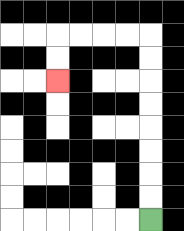{'start': '[6, 9]', 'end': '[2, 3]', 'path_directions': 'U,U,U,U,U,U,U,U,L,L,L,L,D,D', 'path_coordinates': '[[6, 9], [6, 8], [6, 7], [6, 6], [6, 5], [6, 4], [6, 3], [6, 2], [6, 1], [5, 1], [4, 1], [3, 1], [2, 1], [2, 2], [2, 3]]'}